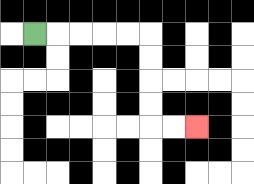{'start': '[1, 1]', 'end': '[8, 5]', 'path_directions': 'R,R,R,R,R,D,D,D,D,R,R', 'path_coordinates': '[[1, 1], [2, 1], [3, 1], [4, 1], [5, 1], [6, 1], [6, 2], [6, 3], [6, 4], [6, 5], [7, 5], [8, 5]]'}